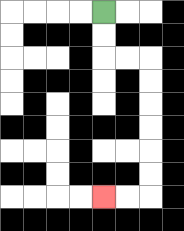{'start': '[4, 0]', 'end': '[4, 8]', 'path_directions': 'D,D,R,R,D,D,D,D,D,D,L,L', 'path_coordinates': '[[4, 0], [4, 1], [4, 2], [5, 2], [6, 2], [6, 3], [6, 4], [6, 5], [6, 6], [6, 7], [6, 8], [5, 8], [4, 8]]'}